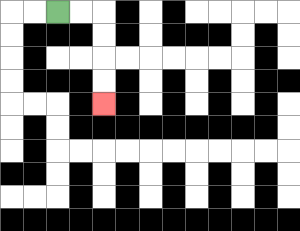{'start': '[2, 0]', 'end': '[4, 4]', 'path_directions': 'R,R,D,D,D,D', 'path_coordinates': '[[2, 0], [3, 0], [4, 0], [4, 1], [4, 2], [4, 3], [4, 4]]'}